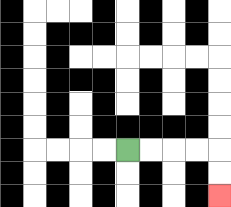{'start': '[5, 6]', 'end': '[9, 8]', 'path_directions': 'R,R,R,R,D,D', 'path_coordinates': '[[5, 6], [6, 6], [7, 6], [8, 6], [9, 6], [9, 7], [9, 8]]'}